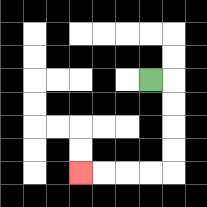{'start': '[6, 3]', 'end': '[3, 7]', 'path_directions': 'R,D,D,D,D,L,L,L,L', 'path_coordinates': '[[6, 3], [7, 3], [7, 4], [7, 5], [7, 6], [7, 7], [6, 7], [5, 7], [4, 7], [3, 7]]'}